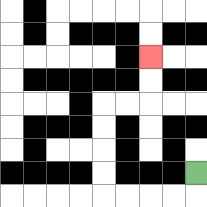{'start': '[8, 7]', 'end': '[6, 2]', 'path_directions': 'D,L,L,L,L,U,U,U,U,R,R,U,U', 'path_coordinates': '[[8, 7], [8, 8], [7, 8], [6, 8], [5, 8], [4, 8], [4, 7], [4, 6], [4, 5], [4, 4], [5, 4], [6, 4], [6, 3], [6, 2]]'}